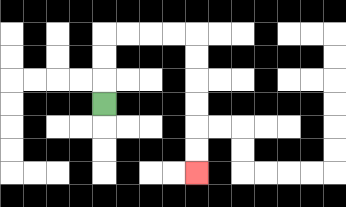{'start': '[4, 4]', 'end': '[8, 7]', 'path_directions': 'U,U,U,R,R,R,R,D,D,D,D,D,D', 'path_coordinates': '[[4, 4], [4, 3], [4, 2], [4, 1], [5, 1], [6, 1], [7, 1], [8, 1], [8, 2], [8, 3], [8, 4], [8, 5], [8, 6], [8, 7]]'}